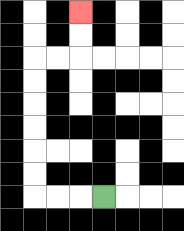{'start': '[4, 8]', 'end': '[3, 0]', 'path_directions': 'L,L,L,U,U,U,U,U,U,R,R,U,U', 'path_coordinates': '[[4, 8], [3, 8], [2, 8], [1, 8], [1, 7], [1, 6], [1, 5], [1, 4], [1, 3], [1, 2], [2, 2], [3, 2], [3, 1], [3, 0]]'}